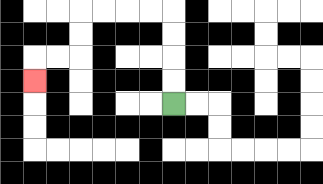{'start': '[7, 4]', 'end': '[1, 3]', 'path_directions': 'U,U,U,U,L,L,L,L,D,D,L,L,D', 'path_coordinates': '[[7, 4], [7, 3], [7, 2], [7, 1], [7, 0], [6, 0], [5, 0], [4, 0], [3, 0], [3, 1], [3, 2], [2, 2], [1, 2], [1, 3]]'}